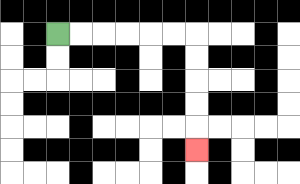{'start': '[2, 1]', 'end': '[8, 6]', 'path_directions': 'R,R,R,R,R,R,D,D,D,D,D', 'path_coordinates': '[[2, 1], [3, 1], [4, 1], [5, 1], [6, 1], [7, 1], [8, 1], [8, 2], [8, 3], [8, 4], [8, 5], [8, 6]]'}